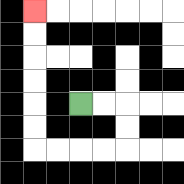{'start': '[3, 4]', 'end': '[1, 0]', 'path_directions': 'R,R,D,D,L,L,L,L,U,U,U,U,U,U', 'path_coordinates': '[[3, 4], [4, 4], [5, 4], [5, 5], [5, 6], [4, 6], [3, 6], [2, 6], [1, 6], [1, 5], [1, 4], [1, 3], [1, 2], [1, 1], [1, 0]]'}